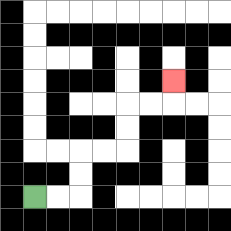{'start': '[1, 8]', 'end': '[7, 3]', 'path_directions': 'R,R,U,U,R,R,U,U,R,R,U', 'path_coordinates': '[[1, 8], [2, 8], [3, 8], [3, 7], [3, 6], [4, 6], [5, 6], [5, 5], [5, 4], [6, 4], [7, 4], [7, 3]]'}